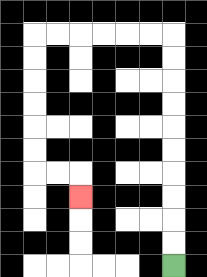{'start': '[7, 11]', 'end': '[3, 8]', 'path_directions': 'U,U,U,U,U,U,U,U,U,U,L,L,L,L,L,L,D,D,D,D,D,D,R,R,D', 'path_coordinates': '[[7, 11], [7, 10], [7, 9], [7, 8], [7, 7], [7, 6], [7, 5], [7, 4], [7, 3], [7, 2], [7, 1], [6, 1], [5, 1], [4, 1], [3, 1], [2, 1], [1, 1], [1, 2], [1, 3], [1, 4], [1, 5], [1, 6], [1, 7], [2, 7], [3, 7], [3, 8]]'}